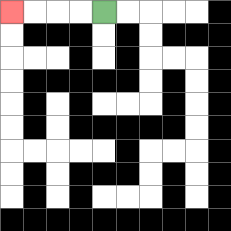{'start': '[4, 0]', 'end': '[0, 0]', 'path_directions': 'L,L,L,L', 'path_coordinates': '[[4, 0], [3, 0], [2, 0], [1, 0], [0, 0]]'}